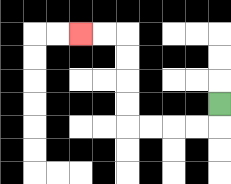{'start': '[9, 4]', 'end': '[3, 1]', 'path_directions': 'D,L,L,L,L,U,U,U,U,L,L', 'path_coordinates': '[[9, 4], [9, 5], [8, 5], [7, 5], [6, 5], [5, 5], [5, 4], [5, 3], [5, 2], [5, 1], [4, 1], [3, 1]]'}